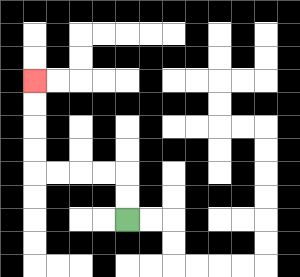{'start': '[5, 9]', 'end': '[1, 3]', 'path_directions': 'U,U,L,L,L,L,U,U,U,U', 'path_coordinates': '[[5, 9], [5, 8], [5, 7], [4, 7], [3, 7], [2, 7], [1, 7], [1, 6], [1, 5], [1, 4], [1, 3]]'}